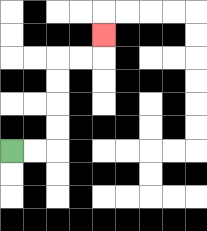{'start': '[0, 6]', 'end': '[4, 1]', 'path_directions': 'R,R,U,U,U,U,R,R,U', 'path_coordinates': '[[0, 6], [1, 6], [2, 6], [2, 5], [2, 4], [2, 3], [2, 2], [3, 2], [4, 2], [4, 1]]'}